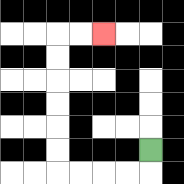{'start': '[6, 6]', 'end': '[4, 1]', 'path_directions': 'D,L,L,L,L,U,U,U,U,U,U,R,R', 'path_coordinates': '[[6, 6], [6, 7], [5, 7], [4, 7], [3, 7], [2, 7], [2, 6], [2, 5], [2, 4], [2, 3], [2, 2], [2, 1], [3, 1], [4, 1]]'}